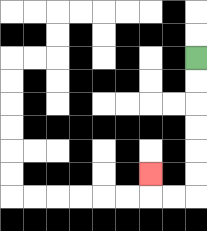{'start': '[8, 2]', 'end': '[6, 7]', 'path_directions': 'D,D,D,D,D,D,L,L,U', 'path_coordinates': '[[8, 2], [8, 3], [8, 4], [8, 5], [8, 6], [8, 7], [8, 8], [7, 8], [6, 8], [6, 7]]'}